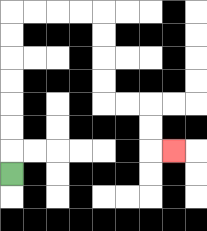{'start': '[0, 7]', 'end': '[7, 6]', 'path_directions': 'U,U,U,U,U,U,U,R,R,R,R,D,D,D,D,R,R,D,D,R', 'path_coordinates': '[[0, 7], [0, 6], [0, 5], [0, 4], [0, 3], [0, 2], [0, 1], [0, 0], [1, 0], [2, 0], [3, 0], [4, 0], [4, 1], [4, 2], [4, 3], [4, 4], [5, 4], [6, 4], [6, 5], [6, 6], [7, 6]]'}